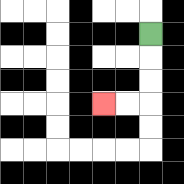{'start': '[6, 1]', 'end': '[4, 4]', 'path_directions': 'D,D,D,L,L', 'path_coordinates': '[[6, 1], [6, 2], [6, 3], [6, 4], [5, 4], [4, 4]]'}